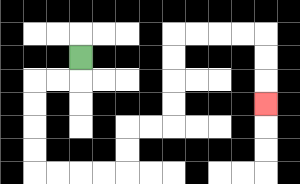{'start': '[3, 2]', 'end': '[11, 4]', 'path_directions': 'D,L,L,D,D,D,D,R,R,R,R,U,U,R,R,U,U,U,U,R,R,R,R,D,D,D', 'path_coordinates': '[[3, 2], [3, 3], [2, 3], [1, 3], [1, 4], [1, 5], [1, 6], [1, 7], [2, 7], [3, 7], [4, 7], [5, 7], [5, 6], [5, 5], [6, 5], [7, 5], [7, 4], [7, 3], [7, 2], [7, 1], [8, 1], [9, 1], [10, 1], [11, 1], [11, 2], [11, 3], [11, 4]]'}